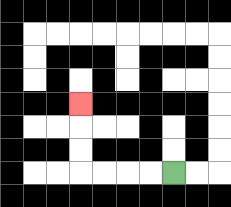{'start': '[7, 7]', 'end': '[3, 4]', 'path_directions': 'L,L,L,L,U,U,U', 'path_coordinates': '[[7, 7], [6, 7], [5, 7], [4, 7], [3, 7], [3, 6], [3, 5], [3, 4]]'}